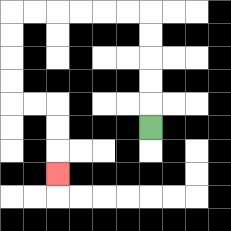{'start': '[6, 5]', 'end': '[2, 7]', 'path_directions': 'U,U,U,U,U,L,L,L,L,L,L,D,D,D,D,R,R,D,D,D', 'path_coordinates': '[[6, 5], [6, 4], [6, 3], [6, 2], [6, 1], [6, 0], [5, 0], [4, 0], [3, 0], [2, 0], [1, 0], [0, 0], [0, 1], [0, 2], [0, 3], [0, 4], [1, 4], [2, 4], [2, 5], [2, 6], [2, 7]]'}